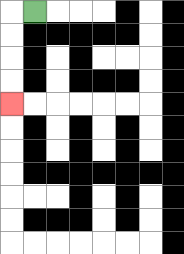{'start': '[1, 0]', 'end': '[0, 4]', 'path_directions': 'L,D,D,D,D', 'path_coordinates': '[[1, 0], [0, 0], [0, 1], [0, 2], [0, 3], [0, 4]]'}